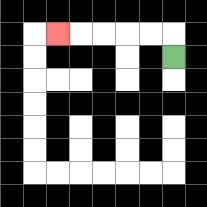{'start': '[7, 2]', 'end': '[2, 1]', 'path_directions': 'U,L,L,L,L,L', 'path_coordinates': '[[7, 2], [7, 1], [6, 1], [5, 1], [4, 1], [3, 1], [2, 1]]'}